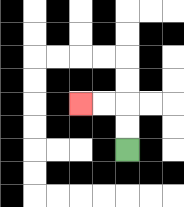{'start': '[5, 6]', 'end': '[3, 4]', 'path_directions': 'U,U,L,L', 'path_coordinates': '[[5, 6], [5, 5], [5, 4], [4, 4], [3, 4]]'}